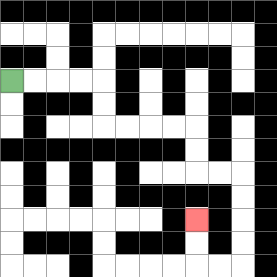{'start': '[0, 3]', 'end': '[8, 9]', 'path_directions': 'R,R,R,R,D,D,R,R,R,R,D,D,R,R,D,D,D,D,L,L,U,U', 'path_coordinates': '[[0, 3], [1, 3], [2, 3], [3, 3], [4, 3], [4, 4], [4, 5], [5, 5], [6, 5], [7, 5], [8, 5], [8, 6], [8, 7], [9, 7], [10, 7], [10, 8], [10, 9], [10, 10], [10, 11], [9, 11], [8, 11], [8, 10], [8, 9]]'}